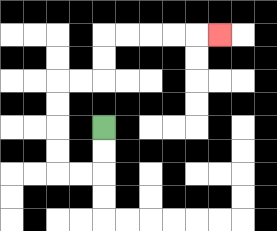{'start': '[4, 5]', 'end': '[9, 1]', 'path_directions': 'D,D,L,L,U,U,U,U,R,R,U,U,R,R,R,R,R', 'path_coordinates': '[[4, 5], [4, 6], [4, 7], [3, 7], [2, 7], [2, 6], [2, 5], [2, 4], [2, 3], [3, 3], [4, 3], [4, 2], [4, 1], [5, 1], [6, 1], [7, 1], [8, 1], [9, 1]]'}